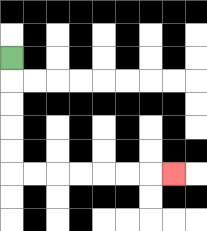{'start': '[0, 2]', 'end': '[7, 7]', 'path_directions': 'D,D,D,D,D,R,R,R,R,R,R,R', 'path_coordinates': '[[0, 2], [0, 3], [0, 4], [0, 5], [0, 6], [0, 7], [1, 7], [2, 7], [3, 7], [4, 7], [5, 7], [6, 7], [7, 7]]'}